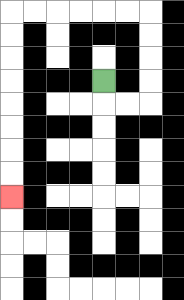{'start': '[4, 3]', 'end': '[0, 8]', 'path_directions': 'D,R,R,U,U,U,U,L,L,L,L,L,L,D,D,D,D,D,D,D,D', 'path_coordinates': '[[4, 3], [4, 4], [5, 4], [6, 4], [6, 3], [6, 2], [6, 1], [6, 0], [5, 0], [4, 0], [3, 0], [2, 0], [1, 0], [0, 0], [0, 1], [0, 2], [0, 3], [0, 4], [0, 5], [0, 6], [0, 7], [0, 8]]'}